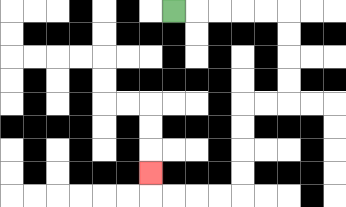{'start': '[7, 0]', 'end': '[6, 7]', 'path_directions': 'R,R,R,R,R,D,D,D,D,L,L,D,D,D,D,L,L,L,L,U', 'path_coordinates': '[[7, 0], [8, 0], [9, 0], [10, 0], [11, 0], [12, 0], [12, 1], [12, 2], [12, 3], [12, 4], [11, 4], [10, 4], [10, 5], [10, 6], [10, 7], [10, 8], [9, 8], [8, 8], [7, 8], [6, 8], [6, 7]]'}